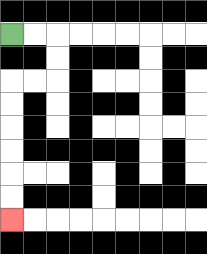{'start': '[0, 1]', 'end': '[0, 9]', 'path_directions': 'R,R,D,D,L,L,D,D,D,D,D,D', 'path_coordinates': '[[0, 1], [1, 1], [2, 1], [2, 2], [2, 3], [1, 3], [0, 3], [0, 4], [0, 5], [0, 6], [0, 7], [0, 8], [0, 9]]'}